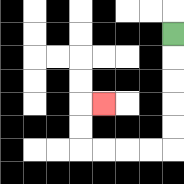{'start': '[7, 1]', 'end': '[4, 4]', 'path_directions': 'D,D,D,D,D,L,L,L,L,U,U,R', 'path_coordinates': '[[7, 1], [7, 2], [7, 3], [7, 4], [7, 5], [7, 6], [6, 6], [5, 6], [4, 6], [3, 6], [3, 5], [3, 4], [4, 4]]'}